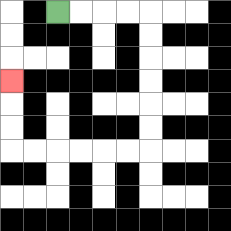{'start': '[2, 0]', 'end': '[0, 3]', 'path_directions': 'R,R,R,R,D,D,D,D,D,D,L,L,L,L,L,L,U,U,U', 'path_coordinates': '[[2, 0], [3, 0], [4, 0], [5, 0], [6, 0], [6, 1], [6, 2], [6, 3], [6, 4], [6, 5], [6, 6], [5, 6], [4, 6], [3, 6], [2, 6], [1, 6], [0, 6], [0, 5], [0, 4], [0, 3]]'}